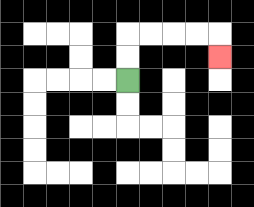{'start': '[5, 3]', 'end': '[9, 2]', 'path_directions': 'U,U,R,R,R,R,D', 'path_coordinates': '[[5, 3], [5, 2], [5, 1], [6, 1], [7, 1], [8, 1], [9, 1], [9, 2]]'}